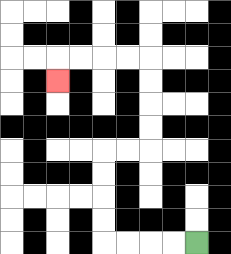{'start': '[8, 10]', 'end': '[2, 3]', 'path_directions': 'L,L,L,L,U,U,U,U,R,R,U,U,U,U,L,L,L,L,D', 'path_coordinates': '[[8, 10], [7, 10], [6, 10], [5, 10], [4, 10], [4, 9], [4, 8], [4, 7], [4, 6], [5, 6], [6, 6], [6, 5], [6, 4], [6, 3], [6, 2], [5, 2], [4, 2], [3, 2], [2, 2], [2, 3]]'}